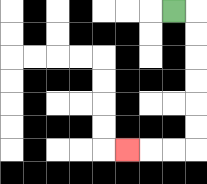{'start': '[7, 0]', 'end': '[5, 6]', 'path_directions': 'R,D,D,D,D,D,D,L,L,L', 'path_coordinates': '[[7, 0], [8, 0], [8, 1], [8, 2], [8, 3], [8, 4], [8, 5], [8, 6], [7, 6], [6, 6], [5, 6]]'}